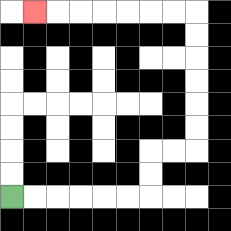{'start': '[0, 8]', 'end': '[1, 0]', 'path_directions': 'R,R,R,R,R,R,U,U,R,R,U,U,U,U,U,U,L,L,L,L,L,L,L', 'path_coordinates': '[[0, 8], [1, 8], [2, 8], [3, 8], [4, 8], [5, 8], [6, 8], [6, 7], [6, 6], [7, 6], [8, 6], [8, 5], [8, 4], [8, 3], [8, 2], [8, 1], [8, 0], [7, 0], [6, 0], [5, 0], [4, 0], [3, 0], [2, 0], [1, 0]]'}